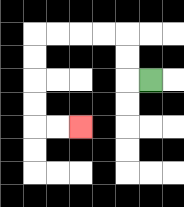{'start': '[6, 3]', 'end': '[3, 5]', 'path_directions': 'L,U,U,L,L,L,L,D,D,D,D,R,R', 'path_coordinates': '[[6, 3], [5, 3], [5, 2], [5, 1], [4, 1], [3, 1], [2, 1], [1, 1], [1, 2], [1, 3], [1, 4], [1, 5], [2, 5], [3, 5]]'}